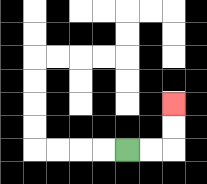{'start': '[5, 6]', 'end': '[7, 4]', 'path_directions': 'R,R,U,U', 'path_coordinates': '[[5, 6], [6, 6], [7, 6], [7, 5], [7, 4]]'}